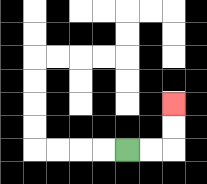{'start': '[5, 6]', 'end': '[7, 4]', 'path_directions': 'R,R,U,U', 'path_coordinates': '[[5, 6], [6, 6], [7, 6], [7, 5], [7, 4]]'}